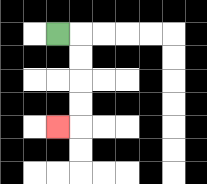{'start': '[2, 1]', 'end': '[2, 5]', 'path_directions': 'R,D,D,D,D,L', 'path_coordinates': '[[2, 1], [3, 1], [3, 2], [3, 3], [3, 4], [3, 5], [2, 5]]'}